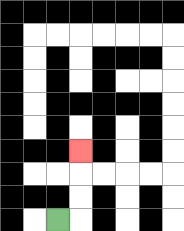{'start': '[2, 9]', 'end': '[3, 6]', 'path_directions': 'R,U,U,U', 'path_coordinates': '[[2, 9], [3, 9], [3, 8], [3, 7], [3, 6]]'}